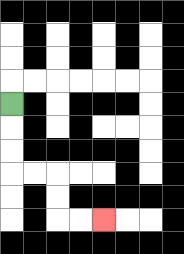{'start': '[0, 4]', 'end': '[4, 9]', 'path_directions': 'D,D,D,R,R,D,D,R,R', 'path_coordinates': '[[0, 4], [0, 5], [0, 6], [0, 7], [1, 7], [2, 7], [2, 8], [2, 9], [3, 9], [4, 9]]'}